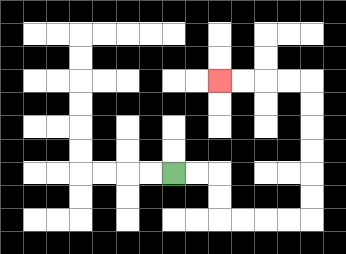{'start': '[7, 7]', 'end': '[9, 3]', 'path_directions': 'R,R,D,D,R,R,R,R,U,U,U,U,U,U,L,L,L,L', 'path_coordinates': '[[7, 7], [8, 7], [9, 7], [9, 8], [9, 9], [10, 9], [11, 9], [12, 9], [13, 9], [13, 8], [13, 7], [13, 6], [13, 5], [13, 4], [13, 3], [12, 3], [11, 3], [10, 3], [9, 3]]'}